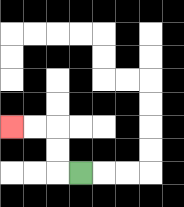{'start': '[3, 7]', 'end': '[0, 5]', 'path_directions': 'L,U,U,L,L', 'path_coordinates': '[[3, 7], [2, 7], [2, 6], [2, 5], [1, 5], [0, 5]]'}